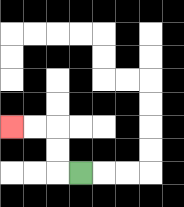{'start': '[3, 7]', 'end': '[0, 5]', 'path_directions': 'L,U,U,L,L', 'path_coordinates': '[[3, 7], [2, 7], [2, 6], [2, 5], [1, 5], [0, 5]]'}